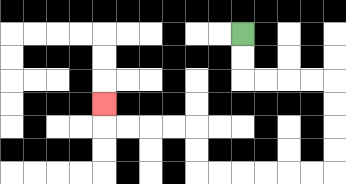{'start': '[10, 1]', 'end': '[4, 4]', 'path_directions': 'D,D,R,R,R,R,D,D,D,D,L,L,L,L,L,L,U,U,L,L,L,L,U', 'path_coordinates': '[[10, 1], [10, 2], [10, 3], [11, 3], [12, 3], [13, 3], [14, 3], [14, 4], [14, 5], [14, 6], [14, 7], [13, 7], [12, 7], [11, 7], [10, 7], [9, 7], [8, 7], [8, 6], [8, 5], [7, 5], [6, 5], [5, 5], [4, 5], [4, 4]]'}